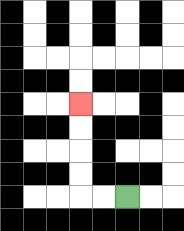{'start': '[5, 8]', 'end': '[3, 4]', 'path_directions': 'L,L,U,U,U,U', 'path_coordinates': '[[5, 8], [4, 8], [3, 8], [3, 7], [3, 6], [3, 5], [3, 4]]'}